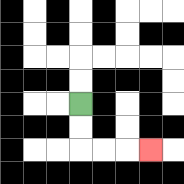{'start': '[3, 4]', 'end': '[6, 6]', 'path_directions': 'D,D,R,R,R', 'path_coordinates': '[[3, 4], [3, 5], [3, 6], [4, 6], [5, 6], [6, 6]]'}